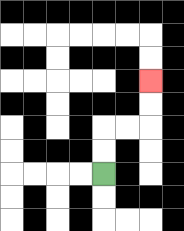{'start': '[4, 7]', 'end': '[6, 3]', 'path_directions': 'U,U,R,R,U,U', 'path_coordinates': '[[4, 7], [4, 6], [4, 5], [5, 5], [6, 5], [6, 4], [6, 3]]'}